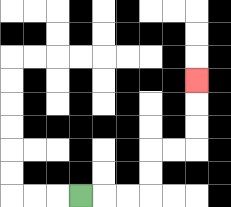{'start': '[3, 8]', 'end': '[8, 3]', 'path_directions': 'R,R,R,U,U,R,R,U,U,U', 'path_coordinates': '[[3, 8], [4, 8], [5, 8], [6, 8], [6, 7], [6, 6], [7, 6], [8, 6], [8, 5], [8, 4], [8, 3]]'}